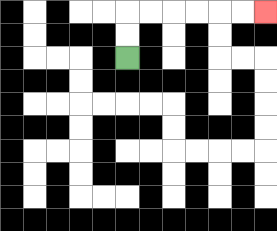{'start': '[5, 2]', 'end': '[11, 0]', 'path_directions': 'U,U,R,R,R,R,R,R', 'path_coordinates': '[[5, 2], [5, 1], [5, 0], [6, 0], [7, 0], [8, 0], [9, 0], [10, 0], [11, 0]]'}